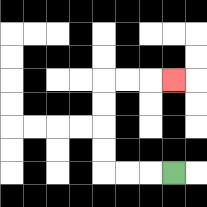{'start': '[7, 7]', 'end': '[7, 3]', 'path_directions': 'L,L,L,U,U,U,U,R,R,R', 'path_coordinates': '[[7, 7], [6, 7], [5, 7], [4, 7], [4, 6], [4, 5], [4, 4], [4, 3], [5, 3], [6, 3], [7, 3]]'}